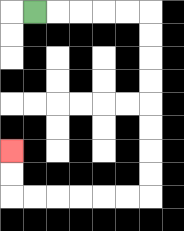{'start': '[1, 0]', 'end': '[0, 6]', 'path_directions': 'R,R,R,R,R,D,D,D,D,D,D,D,D,L,L,L,L,L,L,U,U', 'path_coordinates': '[[1, 0], [2, 0], [3, 0], [4, 0], [5, 0], [6, 0], [6, 1], [6, 2], [6, 3], [6, 4], [6, 5], [6, 6], [6, 7], [6, 8], [5, 8], [4, 8], [3, 8], [2, 8], [1, 8], [0, 8], [0, 7], [0, 6]]'}